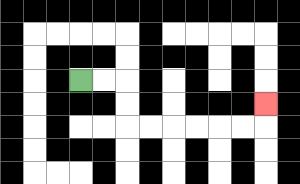{'start': '[3, 3]', 'end': '[11, 4]', 'path_directions': 'R,R,D,D,R,R,R,R,R,R,U', 'path_coordinates': '[[3, 3], [4, 3], [5, 3], [5, 4], [5, 5], [6, 5], [7, 5], [8, 5], [9, 5], [10, 5], [11, 5], [11, 4]]'}